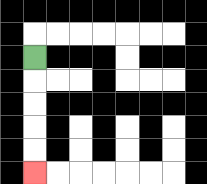{'start': '[1, 2]', 'end': '[1, 7]', 'path_directions': 'D,D,D,D,D', 'path_coordinates': '[[1, 2], [1, 3], [1, 4], [1, 5], [1, 6], [1, 7]]'}